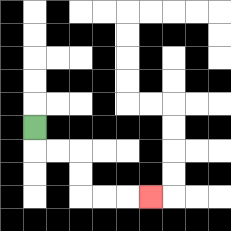{'start': '[1, 5]', 'end': '[6, 8]', 'path_directions': 'D,R,R,D,D,R,R,R', 'path_coordinates': '[[1, 5], [1, 6], [2, 6], [3, 6], [3, 7], [3, 8], [4, 8], [5, 8], [6, 8]]'}